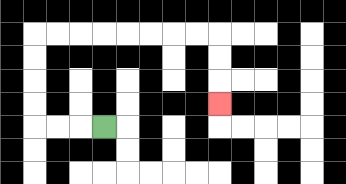{'start': '[4, 5]', 'end': '[9, 4]', 'path_directions': 'L,L,L,U,U,U,U,R,R,R,R,R,R,R,R,D,D,D', 'path_coordinates': '[[4, 5], [3, 5], [2, 5], [1, 5], [1, 4], [1, 3], [1, 2], [1, 1], [2, 1], [3, 1], [4, 1], [5, 1], [6, 1], [7, 1], [8, 1], [9, 1], [9, 2], [9, 3], [9, 4]]'}